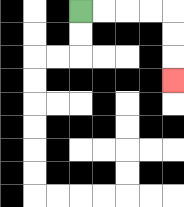{'start': '[3, 0]', 'end': '[7, 3]', 'path_directions': 'R,R,R,R,D,D,D', 'path_coordinates': '[[3, 0], [4, 0], [5, 0], [6, 0], [7, 0], [7, 1], [7, 2], [7, 3]]'}